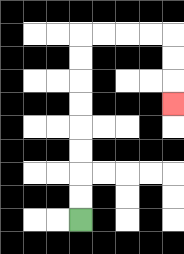{'start': '[3, 9]', 'end': '[7, 4]', 'path_directions': 'U,U,U,U,U,U,U,U,R,R,R,R,D,D,D', 'path_coordinates': '[[3, 9], [3, 8], [3, 7], [3, 6], [3, 5], [3, 4], [3, 3], [3, 2], [3, 1], [4, 1], [5, 1], [6, 1], [7, 1], [7, 2], [7, 3], [7, 4]]'}